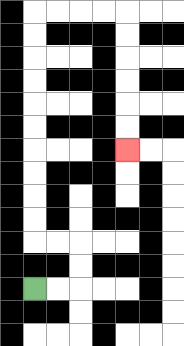{'start': '[1, 12]', 'end': '[5, 6]', 'path_directions': 'R,R,U,U,L,L,U,U,U,U,U,U,U,U,U,U,R,R,R,R,D,D,D,D,D,D', 'path_coordinates': '[[1, 12], [2, 12], [3, 12], [3, 11], [3, 10], [2, 10], [1, 10], [1, 9], [1, 8], [1, 7], [1, 6], [1, 5], [1, 4], [1, 3], [1, 2], [1, 1], [1, 0], [2, 0], [3, 0], [4, 0], [5, 0], [5, 1], [5, 2], [5, 3], [5, 4], [5, 5], [5, 6]]'}